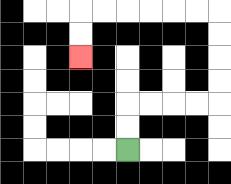{'start': '[5, 6]', 'end': '[3, 2]', 'path_directions': 'U,U,R,R,R,R,U,U,U,U,L,L,L,L,L,L,D,D', 'path_coordinates': '[[5, 6], [5, 5], [5, 4], [6, 4], [7, 4], [8, 4], [9, 4], [9, 3], [9, 2], [9, 1], [9, 0], [8, 0], [7, 0], [6, 0], [5, 0], [4, 0], [3, 0], [3, 1], [3, 2]]'}